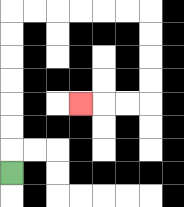{'start': '[0, 7]', 'end': '[3, 4]', 'path_directions': 'U,U,U,U,U,U,U,R,R,R,R,R,R,D,D,D,D,L,L,L', 'path_coordinates': '[[0, 7], [0, 6], [0, 5], [0, 4], [0, 3], [0, 2], [0, 1], [0, 0], [1, 0], [2, 0], [3, 0], [4, 0], [5, 0], [6, 0], [6, 1], [6, 2], [6, 3], [6, 4], [5, 4], [4, 4], [3, 4]]'}